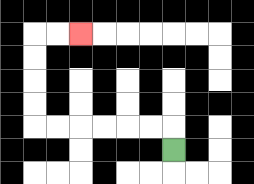{'start': '[7, 6]', 'end': '[3, 1]', 'path_directions': 'U,L,L,L,L,L,L,U,U,U,U,R,R', 'path_coordinates': '[[7, 6], [7, 5], [6, 5], [5, 5], [4, 5], [3, 5], [2, 5], [1, 5], [1, 4], [1, 3], [1, 2], [1, 1], [2, 1], [3, 1]]'}